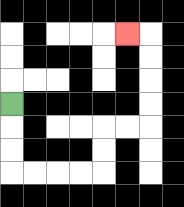{'start': '[0, 4]', 'end': '[5, 1]', 'path_directions': 'D,D,D,R,R,R,R,U,U,R,R,U,U,U,U,L', 'path_coordinates': '[[0, 4], [0, 5], [0, 6], [0, 7], [1, 7], [2, 7], [3, 7], [4, 7], [4, 6], [4, 5], [5, 5], [6, 5], [6, 4], [6, 3], [6, 2], [6, 1], [5, 1]]'}